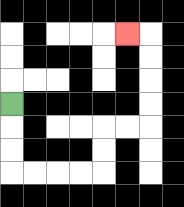{'start': '[0, 4]', 'end': '[5, 1]', 'path_directions': 'D,D,D,R,R,R,R,U,U,R,R,U,U,U,U,L', 'path_coordinates': '[[0, 4], [0, 5], [0, 6], [0, 7], [1, 7], [2, 7], [3, 7], [4, 7], [4, 6], [4, 5], [5, 5], [6, 5], [6, 4], [6, 3], [6, 2], [6, 1], [5, 1]]'}